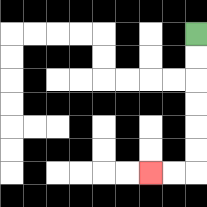{'start': '[8, 1]', 'end': '[6, 7]', 'path_directions': 'D,D,D,D,D,D,L,L', 'path_coordinates': '[[8, 1], [8, 2], [8, 3], [8, 4], [8, 5], [8, 6], [8, 7], [7, 7], [6, 7]]'}